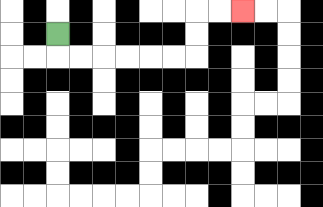{'start': '[2, 1]', 'end': '[10, 0]', 'path_directions': 'D,R,R,R,R,R,R,U,U,R,R', 'path_coordinates': '[[2, 1], [2, 2], [3, 2], [4, 2], [5, 2], [6, 2], [7, 2], [8, 2], [8, 1], [8, 0], [9, 0], [10, 0]]'}